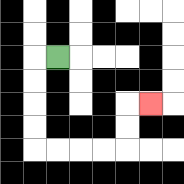{'start': '[2, 2]', 'end': '[6, 4]', 'path_directions': 'L,D,D,D,D,R,R,R,R,U,U,R', 'path_coordinates': '[[2, 2], [1, 2], [1, 3], [1, 4], [1, 5], [1, 6], [2, 6], [3, 6], [4, 6], [5, 6], [5, 5], [5, 4], [6, 4]]'}